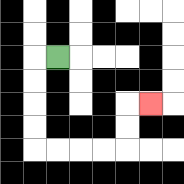{'start': '[2, 2]', 'end': '[6, 4]', 'path_directions': 'L,D,D,D,D,R,R,R,R,U,U,R', 'path_coordinates': '[[2, 2], [1, 2], [1, 3], [1, 4], [1, 5], [1, 6], [2, 6], [3, 6], [4, 6], [5, 6], [5, 5], [5, 4], [6, 4]]'}